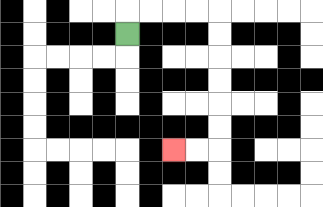{'start': '[5, 1]', 'end': '[7, 6]', 'path_directions': 'U,R,R,R,R,D,D,D,D,D,D,L,L', 'path_coordinates': '[[5, 1], [5, 0], [6, 0], [7, 0], [8, 0], [9, 0], [9, 1], [9, 2], [9, 3], [9, 4], [9, 5], [9, 6], [8, 6], [7, 6]]'}